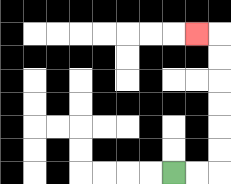{'start': '[7, 7]', 'end': '[8, 1]', 'path_directions': 'R,R,U,U,U,U,U,U,L', 'path_coordinates': '[[7, 7], [8, 7], [9, 7], [9, 6], [9, 5], [9, 4], [9, 3], [9, 2], [9, 1], [8, 1]]'}